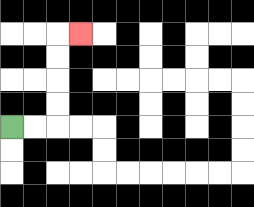{'start': '[0, 5]', 'end': '[3, 1]', 'path_directions': 'R,R,U,U,U,U,R', 'path_coordinates': '[[0, 5], [1, 5], [2, 5], [2, 4], [2, 3], [2, 2], [2, 1], [3, 1]]'}